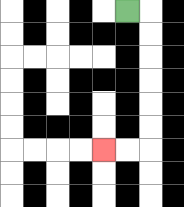{'start': '[5, 0]', 'end': '[4, 6]', 'path_directions': 'R,D,D,D,D,D,D,L,L', 'path_coordinates': '[[5, 0], [6, 0], [6, 1], [6, 2], [6, 3], [6, 4], [6, 5], [6, 6], [5, 6], [4, 6]]'}